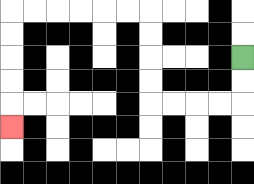{'start': '[10, 2]', 'end': '[0, 5]', 'path_directions': 'D,D,L,L,L,L,U,U,U,U,L,L,L,L,L,L,D,D,D,D,D', 'path_coordinates': '[[10, 2], [10, 3], [10, 4], [9, 4], [8, 4], [7, 4], [6, 4], [6, 3], [6, 2], [6, 1], [6, 0], [5, 0], [4, 0], [3, 0], [2, 0], [1, 0], [0, 0], [0, 1], [0, 2], [0, 3], [0, 4], [0, 5]]'}